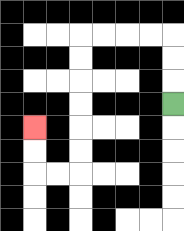{'start': '[7, 4]', 'end': '[1, 5]', 'path_directions': 'U,U,U,L,L,L,L,D,D,D,D,D,D,L,L,U,U', 'path_coordinates': '[[7, 4], [7, 3], [7, 2], [7, 1], [6, 1], [5, 1], [4, 1], [3, 1], [3, 2], [3, 3], [3, 4], [3, 5], [3, 6], [3, 7], [2, 7], [1, 7], [1, 6], [1, 5]]'}